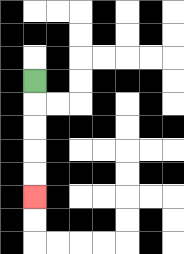{'start': '[1, 3]', 'end': '[1, 8]', 'path_directions': 'D,D,D,D,D', 'path_coordinates': '[[1, 3], [1, 4], [1, 5], [1, 6], [1, 7], [1, 8]]'}